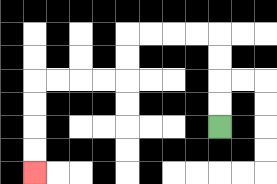{'start': '[9, 5]', 'end': '[1, 7]', 'path_directions': 'U,U,U,U,L,L,L,L,D,D,L,L,L,L,D,D,D,D', 'path_coordinates': '[[9, 5], [9, 4], [9, 3], [9, 2], [9, 1], [8, 1], [7, 1], [6, 1], [5, 1], [5, 2], [5, 3], [4, 3], [3, 3], [2, 3], [1, 3], [1, 4], [1, 5], [1, 6], [1, 7]]'}